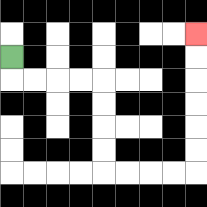{'start': '[0, 2]', 'end': '[8, 1]', 'path_directions': 'D,R,R,R,R,D,D,D,D,R,R,R,R,U,U,U,U,U,U', 'path_coordinates': '[[0, 2], [0, 3], [1, 3], [2, 3], [3, 3], [4, 3], [4, 4], [4, 5], [4, 6], [4, 7], [5, 7], [6, 7], [7, 7], [8, 7], [8, 6], [8, 5], [8, 4], [8, 3], [8, 2], [8, 1]]'}